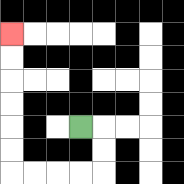{'start': '[3, 5]', 'end': '[0, 1]', 'path_directions': 'R,D,D,L,L,L,L,U,U,U,U,U,U', 'path_coordinates': '[[3, 5], [4, 5], [4, 6], [4, 7], [3, 7], [2, 7], [1, 7], [0, 7], [0, 6], [0, 5], [0, 4], [0, 3], [0, 2], [0, 1]]'}